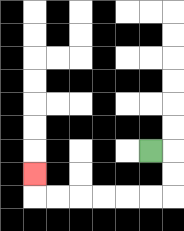{'start': '[6, 6]', 'end': '[1, 7]', 'path_directions': 'R,D,D,L,L,L,L,L,L,U', 'path_coordinates': '[[6, 6], [7, 6], [7, 7], [7, 8], [6, 8], [5, 8], [4, 8], [3, 8], [2, 8], [1, 8], [1, 7]]'}